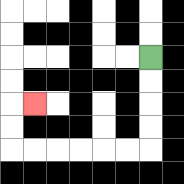{'start': '[6, 2]', 'end': '[1, 4]', 'path_directions': 'D,D,D,D,L,L,L,L,L,L,U,U,R', 'path_coordinates': '[[6, 2], [6, 3], [6, 4], [6, 5], [6, 6], [5, 6], [4, 6], [3, 6], [2, 6], [1, 6], [0, 6], [0, 5], [0, 4], [1, 4]]'}